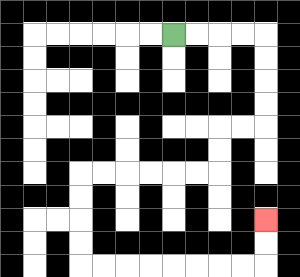{'start': '[7, 1]', 'end': '[11, 9]', 'path_directions': 'R,R,R,R,D,D,D,D,L,L,D,D,L,L,L,L,L,L,D,D,D,D,R,R,R,R,R,R,R,R,U,U', 'path_coordinates': '[[7, 1], [8, 1], [9, 1], [10, 1], [11, 1], [11, 2], [11, 3], [11, 4], [11, 5], [10, 5], [9, 5], [9, 6], [9, 7], [8, 7], [7, 7], [6, 7], [5, 7], [4, 7], [3, 7], [3, 8], [3, 9], [3, 10], [3, 11], [4, 11], [5, 11], [6, 11], [7, 11], [8, 11], [9, 11], [10, 11], [11, 11], [11, 10], [11, 9]]'}